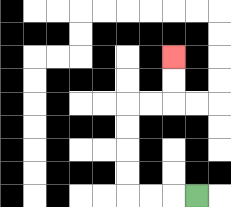{'start': '[8, 8]', 'end': '[7, 2]', 'path_directions': 'L,L,L,U,U,U,U,R,R,U,U', 'path_coordinates': '[[8, 8], [7, 8], [6, 8], [5, 8], [5, 7], [5, 6], [5, 5], [5, 4], [6, 4], [7, 4], [7, 3], [7, 2]]'}